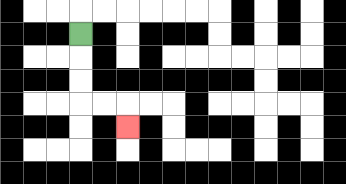{'start': '[3, 1]', 'end': '[5, 5]', 'path_directions': 'D,D,D,R,R,D', 'path_coordinates': '[[3, 1], [3, 2], [3, 3], [3, 4], [4, 4], [5, 4], [5, 5]]'}